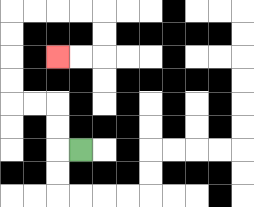{'start': '[3, 6]', 'end': '[2, 2]', 'path_directions': 'L,U,U,L,L,U,U,U,U,R,R,R,R,D,D,L,L', 'path_coordinates': '[[3, 6], [2, 6], [2, 5], [2, 4], [1, 4], [0, 4], [0, 3], [0, 2], [0, 1], [0, 0], [1, 0], [2, 0], [3, 0], [4, 0], [4, 1], [4, 2], [3, 2], [2, 2]]'}